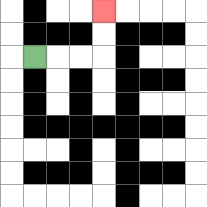{'start': '[1, 2]', 'end': '[4, 0]', 'path_directions': 'R,R,R,U,U', 'path_coordinates': '[[1, 2], [2, 2], [3, 2], [4, 2], [4, 1], [4, 0]]'}